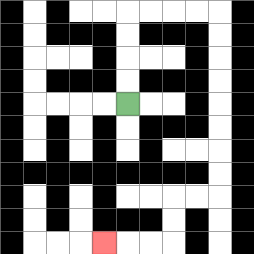{'start': '[5, 4]', 'end': '[4, 10]', 'path_directions': 'U,U,U,U,R,R,R,R,D,D,D,D,D,D,D,D,L,L,D,D,L,L,L', 'path_coordinates': '[[5, 4], [5, 3], [5, 2], [5, 1], [5, 0], [6, 0], [7, 0], [8, 0], [9, 0], [9, 1], [9, 2], [9, 3], [9, 4], [9, 5], [9, 6], [9, 7], [9, 8], [8, 8], [7, 8], [7, 9], [7, 10], [6, 10], [5, 10], [4, 10]]'}